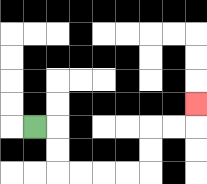{'start': '[1, 5]', 'end': '[8, 4]', 'path_directions': 'R,D,D,R,R,R,R,U,U,R,R,U', 'path_coordinates': '[[1, 5], [2, 5], [2, 6], [2, 7], [3, 7], [4, 7], [5, 7], [6, 7], [6, 6], [6, 5], [7, 5], [8, 5], [8, 4]]'}